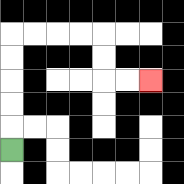{'start': '[0, 6]', 'end': '[6, 3]', 'path_directions': 'U,U,U,U,U,R,R,R,R,D,D,R,R', 'path_coordinates': '[[0, 6], [0, 5], [0, 4], [0, 3], [0, 2], [0, 1], [1, 1], [2, 1], [3, 1], [4, 1], [4, 2], [4, 3], [5, 3], [6, 3]]'}